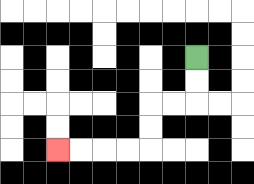{'start': '[8, 2]', 'end': '[2, 6]', 'path_directions': 'D,D,L,L,D,D,L,L,L,L', 'path_coordinates': '[[8, 2], [8, 3], [8, 4], [7, 4], [6, 4], [6, 5], [6, 6], [5, 6], [4, 6], [3, 6], [2, 6]]'}